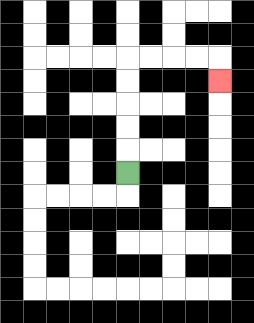{'start': '[5, 7]', 'end': '[9, 3]', 'path_directions': 'U,U,U,U,U,R,R,R,R,D', 'path_coordinates': '[[5, 7], [5, 6], [5, 5], [5, 4], [5, 3], [5, 2], [6, 2], [7, 2], [8, 2], [9, 2], [9, 3]]'}